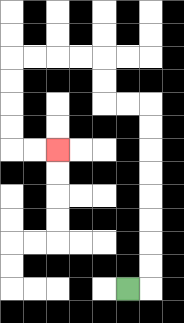{'start': '[5, 12]', 'end': '[2, 6]', 'path_directions': 'R,U,U,U,U,U,U,U,U,L,L,U,U,L,L,L,L,D,D,D,D,R,R', 'path_coordinates': '[[5, 12], [6, 12], [6, 11], [6, 10], [6, 9], [6, 8], [6, 7], [6, 6], [6, 5], [6, 4], [5, 4], [4, 4], [4, 3], [4, 2], [3, 2], [2, 2], [1, 2], [0, 2], [0, 3], [0, 4], [0, 5], [0, 6], [1, 6], [2, 6]]'}